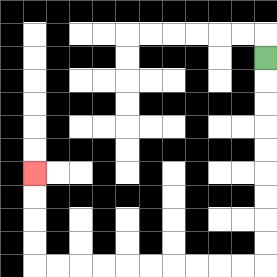{'start': '[11, 2]', 'end': '[1, 7]', 'path_directions': 'D,D,D,D,D,D,D,D,D,L,L,L,L,L,L,L,L,L,L,U,U,U,U', 'path_coordinates': '[[11, 2], [11, 3], [11, 4], [11, 5], [11, 6], [11, 7], [11, 8], [11, 9], [11, 10], [11, 11], [10, 11], [9, 11], [8, 11], [7, 11], [6, 11], [5, 11], [4, 11], [3, 11], [2, 11], [1, 11], [1, 10], [1, 9], [1, 8], [1, 7]]'}